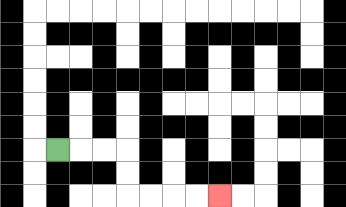{'start': '[2, 6]', 'end': '[9, 8]', 'path_directions': 'R,R,R,D,D,R,R,R,R', 'path_coordinates': '[[2, 6], [3, 6], [4, 6], [5, 6], [5, 7], [5, 8], [6, 8], [7, 8], [8, 8], [9, 8]]'}